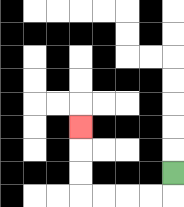{'start': '[7, 7]', 'end': '[3, 5]', 'path_directions': 'D,L,L,L,L,U,U,U', 'path_coordinates': '[[7, 7], [7, 8], [6, 8], [5, 8], [4, 8], [3, 8], [3, 7], [3, 6], [3, 5]]'}